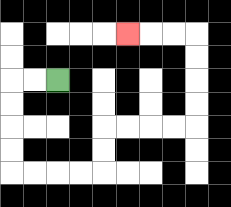{'start': '[2, 3]', 'end': '[5, 1]', 'path_directions': 'L,L,D,D,D,D,R,R,R,R,U,U,R,R,R,R,U,U,U,U,L,L,L', 'path_coordinates': '[[2, 3], [1, 3], [0, 3], [0, 4], [0, 5], [0, 6], [0, 7], [1, 7], [2, 7], [3, 7], [4, 7], [4, 6], [4, 5], [5, 5], [6, 5], [7, 5], [8, 5], [8, 4], [8, 3], [8, 2], [8, 1], [7, 1], [6, 1], [5, 1]]'}